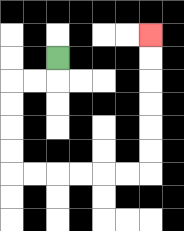{'start': '[2, 2]', 'end': '[6, 1]', 'path_directions': 'D,L,L,D,D,D,D,R,R,R,R,R,R,U,U,U,U,U,U', 'path_coordinates': '[[2, 2], [2, 3], [1, 3], [0, 3], [0, 4], [0, 5], [0, 6], [0, 7], [1, 7], [2, 7], [3, 7], [4, 7], [5, 7], [6, 7], [6, 6], [6, 5], [6, 4], [6, 3], [6, 2], [6, 1]]'}